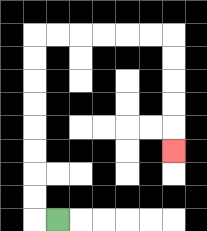{'start': '[2, 9]', 'end': '[7, 6]', 'path_directions': 'L,U,U,U,U,U,U,U,U,R,R,R,R,R,R,D,D,D,D,D', 'path_coordinates': '[[2, 9], [1, 9], [1, 8], [1, 7], [1, 6], [1, 5], [1, 4], [1, 3], [1, 2], [1, 1], [2, 1], [3, 1], [4, 1], [5, 1], [6, 1], [7, 1], [7, 2], [7, 3], [7, 4], [7, 5], [7, 6]]'}